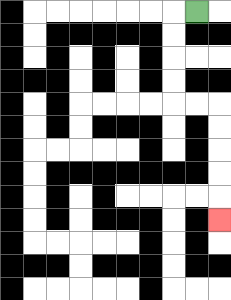{'start': '[8, 0]', 'end': '[9, 9]', 'path_directions': 'L,D,D,D,D,R,R,D,D,D,D,D', 'path_coordinates': '[[8, 0], [7, 0], [7, 1], [7, 2], [7, 3], [7, 4], [8, 4], [9, 4], [9, 5], [9, 6], [9, 7], [9, 8], [9, 9]]'}